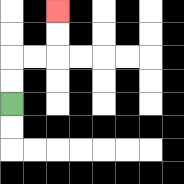{'start': '[0, 4]', 'end': '[2, 0]', 'path_directions': 'U,U,R,R,U,U', 'path_coordinates': '[[0, 4], [0, 3], [0, 2], [1, 2], [2, 2], [2, 1], [2, 0]]'}